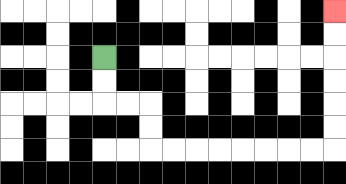{'start': '[4, 2]', 'end': '[14, 0]', 'path_directions': 'D,D,R,R,D,D,R,R,R,R,R,R,R,R,U,U,U,U,U,U', 'path_coordinates': '[[4, 2], [4, 3], [4, 4], [5, 4], [6, 4], [6, 5], [6, 6], [7, 6], [8, 6], [9, 6], [10, 6], [11, 6], [12, 6], [13, 6], [14, 6], [14, 5], [14, 4], [14, 3], [14, 2], [14, 1], [14, 0]]'}